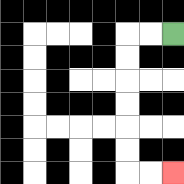{'start': '[7, 1]', 'end': '[7, 7]', 'path_directions': 'L,L,D,D,D,D,D,D,R,R', 'path_coordinates': '[[7, 1], [6, 1], [5, 1], [5, 2], [5, 3], [5, 4], [5, 5], [5, 6], [5, 7], [6, 7], [7, 7]]'}